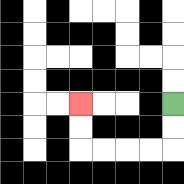{'start': '[7, 4]', 'end': '[3, 4]', 'path_directions': 'D,D,L,L,L,L,U,U', 'path_coordinates': '[[7, 4], [7, 5], [7, 6], [6, 6], [5, 6], [4, 6], [3, 6], [3, 5], [3, 4]]'}